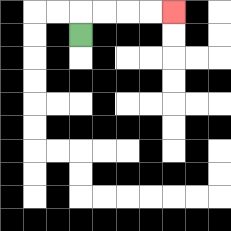{'start': '[3, 1]', 'end': '[7, 0]', 'path_directions': 'U,R,R,R,R', 'path_coordinates': '[[3, 1], [3, 0], [4, 0], [5, 0], [6, 0], [7, 0]]'}